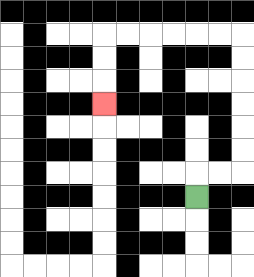{'start': '[8, 8]', 'end': '[4, 4]', 'path_directions': 'U,R,R,U,U,U,U,U,U,L,L,L,L,L,L,D,D,D', 'path_coordinates': '[[8, 8], [8, 7], [9, 7], [10, 7], [10, 6], [10, 5], [10, 4], [10, 3], [10, 2], [10, 1], [9, 1], [8, 1], [7, 1], [6, 1], [5, 1], [4, 1], [4, 2], [4, 3], [4, 4]]'}